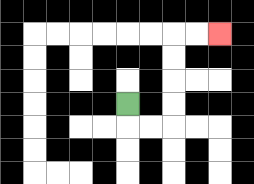{'start': '[5, 4]', 'end': '[9, 1]', 'path_directions': 'D,R,R,U,U,U,U,R,R', 'path_coordinates': '[[5, 4], [5, 5], [6, 5], [7, 5], [7, 4], [7, 3], [7, 2], [7, 1], [8, 1], [9, 1]]'}